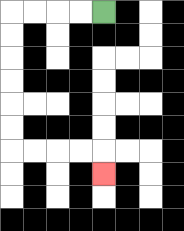{'start': '[4, 0]', 'end': '[4, 7]', 'path_directions': 'L,L,L,L,D,D,D,D,D,D,R,R,R,R,D', 'path_coordinates': '[[4, 0], [3, 0], [2, 0], [1, 0], [0, 0], [0, 1], [0, 2], [0, 3], [0, 4], [0, 5], [0, 6], [1, 6], [2, 6], [3, 6], [4, 6], [4, 7]]'}